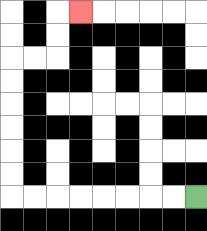{'start': '[8, 8]', 'end': '[3, 0]', 'path_directions': 'L,L,L,L,L,L,L,L,U,U,U,U,U,U,R,R,U,U,R', 'path_coordinates': '[[8, 8], [7, 8], [6, 8], [5, 8], [4, 8], [3, 8], [2, 8], [1, 8], [0, 8], [0, 7], [0, 6], [0, 5], [0, 4], [0, 3], [0, 2], [1, 2], [2, 2], [2, 1], [2, 0], [3, 0]]'}